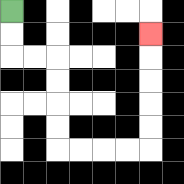{'start': '[0, 0]', 'end': '[6, 1]', 'path_directions': 'D,D,R,R,D,D,D,D,R,R,R,R,U,U,U,U,U', 'path_coordinates': '[[0, 0], [0, 1], [0, 2], [1, 2], [2, 2], [2, 3], [2, 4], [2, 5], [2, 6], [3, 6], [4, 6], [5, 6], [6, 6], [6, 5], [6, 4], [6, 3], [6, 2], [6, 1]]'}